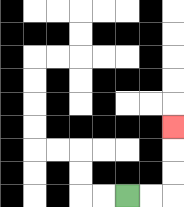{'start': '[5, 8]', 'end': '[7, 5]', 'path_directions': 'R,R,U,U,U', 'path_coordinates': '[[5, 8], [6, 8], [7, 8], [7, 7], [7, 6], [7, 5]]'}